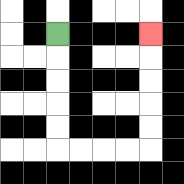{'start': '[2, 1]', 'end': '[6, 1]', 'path_directions': 'D,D,D,D,D,R,R,R,R,U,U,U,U,U', 'path_coordinates': '[[2, 1], [2, 2], [2, 3], [2, 4], [2, 5], [2, 6], [3, 6], [4, 6], [5, 6], [6, 6], [6, 5], [6, 4], [6, 3], [6, 2], [6, 1]]'}